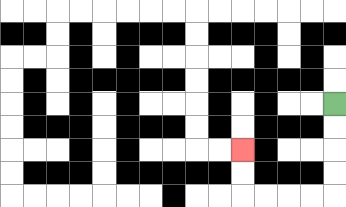{'start': '[14, 4]', 'end': '[10, 6]', 'path_directions': 'D,D,D,D,L,L,L,L,U,U', 'path_coordinates': '[[14, 4], [14, 5], [14, 6], [14, 7], [14, 8], [13, 8], [12, 8], [11, 8], [10, 8], [10, 7], [10, 6]]'}